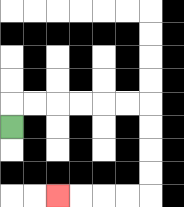{'start': '[0, 5]', 'end': '[2, 8]', 'path_directions': 'U,R,R,R,R,R,R,D,D,D,D,L,L,L,L', 'path_coordinates': '[[0, 5], [0, 4], [1, 4], [2, 4], [3, 4], [4, 4], [5, 4], [6, 4], [6, 5], [6, 6], [6, 7], [6, 8], [5, 8], [4, 8], [3, 8], [2, 8]]'}